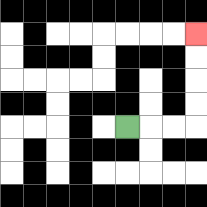{'start': '[5, 5]', 'end': '[8, 1]', 'path_directions': 'R,R,R,U,U,U,U', 'path_coordinates': '[[5, 5], [6, 5], [7, 5], [8, 5], [8, 4], [8, 3], [8, 2], [8, 1]]'}